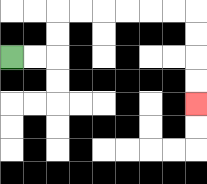{'start': '[0, 2]', 'end': '[8, 4]', 'path_directions': 'R,R,U,U,R,R,R,R,R,R,D,D,D,D', 'path_coordinates': '[[0, 2], [1, 2], [2, 2], [2, 1], [2, 0], [3, 0], [4, 0], [5, 0], [6, 0], [7, 0], [8, 0], [8, 1], [8, 2], [8, 3], [8, 4]]'}